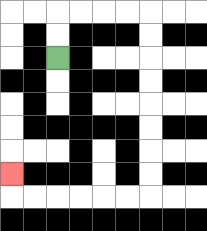{'start': '[2, 2]', 'end': '[0, 7]', 'path_directions': 'U,U,R,R,R,R,D,D,D,D,D,D,D,D,L,L,L,L,L,L,U', 'path_coordinates': '[[2, 2], [2, 1], [2, 0], [3, 0], [4, 0], [5, 0], [6, 0], [6, 1], [6, 2], [6, 3], [6, 4], [6, 5], [6, 6], [6, 7], [6, 8], [5, 8], [4, 8], [3, 8], [2, 8], [1, 8], [0, 8], [0, 7]]'}